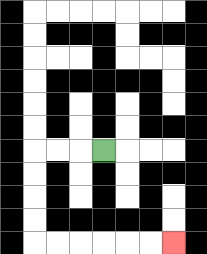{'start': '[4, 6]', 'end': '[7, 10]', 'path_directions': 'L,L,L,D,D,D,D,R,R,R,R,R,R', 'path_coordinates': '[[4, 6], [3, 6], [2, 6], [1, 6], [1, 7], [1, 8], [1, 9], [1, 10], [2, 10], [3, 10], [4, 10], [5, 10], [6, 10], [7, 10]]'}